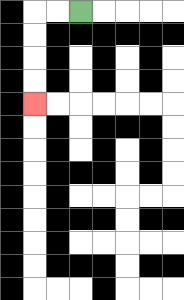{'start': '[3, 0]', 'end': '[1, 4]', 'path_directions': 'L,L,D,D,D,D', 'path_coordinates': '[[3, 0], [2, 0], [1, 0], [1, 1], [1, 2], [1, 3], [1, 4]]'}